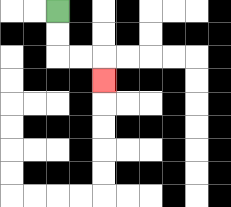{'start': '[2, 0]', 'end': '[4, 3]', 'path_directions': 'D,D,R,R,D', 'path_coordinates': '[[2, 0], [2, 1], [2, 2], [3, 2], [4, 2], [4, 3]]'}